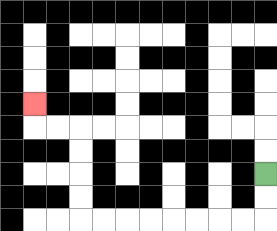{'start': '[11, 7]', 'end': '[1, 4]', 'path_directions': 'D,D,L,L,L,L,L,L,L,L,U,U,U,U,L,L,U', 'path_coordinates': '[[11, 7], [11, 8], [11, 9], [10, 9], [9, 9], [8, 9], [7, 9], [6, 9], [5, 9], [4, 9], [3, 9], [3, 8], [3, 7], [3, 6], [3, 5], [2, 5], [1, 5], [1, 4]]'}